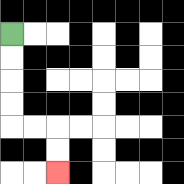{'start': '[0, 1]', 'end': '[2, 7]', 'path_directions': 'D,D,D,D,R,R,D,D', 'path_coordinates': '[[0, 1], [0, 2], [0, 3], [0, 4], [0, 5], [1, 5], [2, 5], [2, 6], [2, 7]]'}